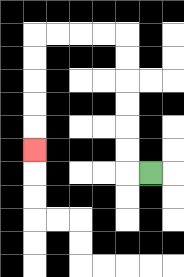{'start': '[6, 7]', 'end': '[1, 6]', 'path_directions': 'L,U,U,U,U,U,U,L,L,L,L,D,D,D,D,D', 'path_coordinates': '[[6, 7], [5, 7], [5, 6], [5, 5], [5, 4], [5, 3], [5, 2], [5, 1], [4, 1], [3, 1], [2, 1], [1, 1], [1, 2], [1, 3], [1, 4], [1, 5], [1, 6]]'}